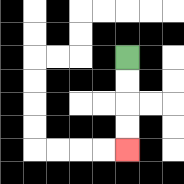{'start': '[5, 2]', 'end': '[5, 6]', 'path_directions': 'D,D,D,D', 'path_coordinates': '[[5, 2], [5, 3], [5, 4], [5, 5], [5, 6]]'}